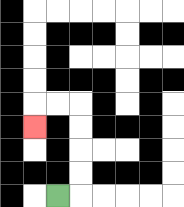{'start': '[2, 8]', 'end': '[1, 5]', 'path_directions': 'R,U,U,U,U,L,L,D', 'path_coordinates': '[[2, 8], [3, 8], [3, 7], [3, 6], [3, 5], [3, 4], [2, 4], [1, 4], [1, 5]]'}